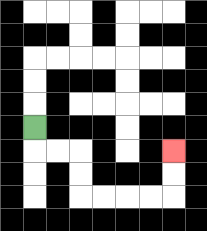{'start': '[1, 5]', 'end': '[7, 6]', 'path_directions': 'D,R,R,D,D,R,R,R,R,U,U', 'path_coordinates': '[[1, 5], [1, 6], [2, 6], [3, 6], [3, 7], [3, 8], [4, 8], [5, 8], [6, 8], [7, 8], [7, 7], [7, 6]]'}